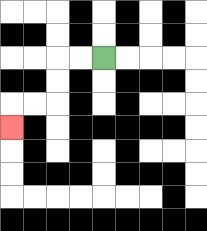{'start': '[4, 2]', 'end': '[0, 5]', 'path_directions': 'L,L,D,D,L,L,D', 'path_coordinates': '[[4, 2], [3, 2], [2, 2], [2, 3], [2, 4], [1, 4], [0, 4], [0, 5]]'}